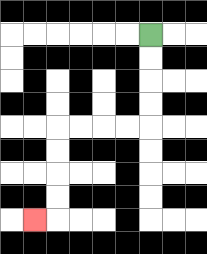{'start': '[6, 1]', 'end': '[1, 9]', 'path_directions': 'D,D,D,D,L,L,L,L,D,D,D,D,L', 'path_coordinates': '[[6, 1], [6, 2], [6, 3], [6, 4], [6, 5], [5, 5], [4, 5], [3, 5], [2, 5], [2, 6], [2, 7], [2, 8], [2, 9], [1, 9]]'}